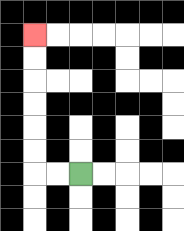{'start': '[3, 7]', 'end': '[1, 1]', 'path_directions': 'L,L,U,U,U,U,U,U', 'path_coordinates': '[[3, 7], [2, 7], [1, 7], [1, 6], [1, 5], [1, 4], [1, 3], [1, 2], [1, 1]]'}